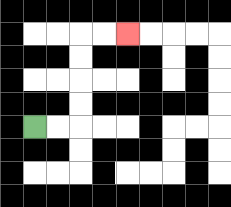{'start': '[1, 5]', 'end': '[5, 1]', 'path_directions': 'R,R,U,U,U,U,R,R', 'path_coordinates': '[[1, 5], [2, 5], [3, 5], [3, 4], [3, 3], [3, 2], [3, 1], [4, 1], [5, 1]]'}